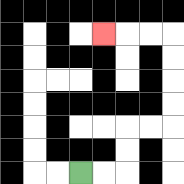{'start': '[3, 7]', 'end': '[4, 1]', 'path_directions': 'R,R,U,U,R,R,U,U,U,U,L,L,L', 'path_coordinates': '[[3, 7], [4, 7], [5, 7], [5, 6], [5, 5], [6, 5], [7, 5], [7, 4], [7, 3], [7, 2], [7, 1], [6, 1], [5, 1], [4, 1]]'}